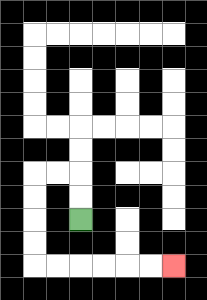{'start': '[3, 9]', 'end': '[7, 11]', 'path_directions': 'U,U,L,L,D,D,D,D,R,R,R,R,R,R', 'path_coordinates': '[[3, 9], [3, 8], [3, 7], [2, 7], [1, 7], [1, 8], [1, 9], [1, 10], [1, 11], [2, 11], [3, 11], [4, 11], [5, 11], [6, 11], [7, 11]]'}